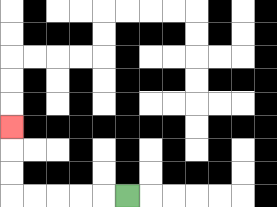{'start': '[5, 8]', 'end': '[0, 5]', 'path_directions': 'L,L,L,L,L,U,U,U', 'path_coordinates': '[[5, 8], [4, 8], [3, 8], [2, 8], [1, 8], [0, 8], [0, 7], [0, 6], [0, 5]]'}